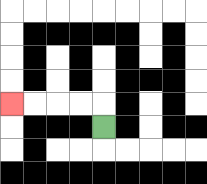{'start': '[4, 5]', 'end': '[0, 4]', 'path_directions': 'U,L,L,L,L', 'path_coordinates': '[[4, 5], [4, 4], [3, 4], [2, 4], [1, 4], [0, 4]]'}